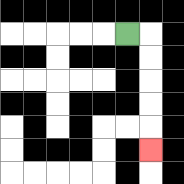{'start': '[5, 1]', 'end': '[6, 6]', 'path_directions': 'R,D,D,D,D,D', 'path_coordinates': '[[5, 1], [6, 1], [6, 2], [6, 3], [6, 4], [6, 5], [6, 6]]'}